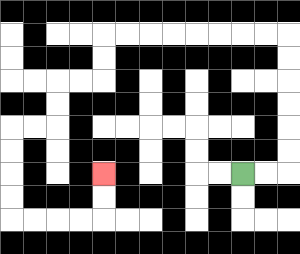{'start': '[10, 7]', 'end': '[4, 7]', 'path_directions': 'R,R,U,U,U,U,U,U,L,L,L,L,L,L,L,L,D,D,L,L,D,D,L,L,D,D,D,D,R,R,R,R,U,U', 'path_coordinates': '[[10, 7], [11, 7], [12, 7], [12, 6], [12, 5], [12, 4], [12, 3], [12, 2], [12, 1], [11, 1], [10, 1], [9, 1], [8, 1], [7, 1], [6, 1], [5, 1], [4, 1], [4, 2], [4, 3], [3, 3], [2, 3], [2, 4], [2, 5], [1, 5], [0, 5], [0, 6], [0, 7], [0, 8], [0, 9], [1, 9], [2, 9], [3, 9], [4, 9], [4, 8], [4, 7]]'}